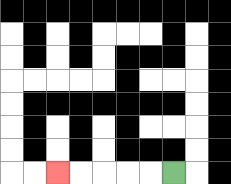{'start': '[7, 7]', 'end': '[2, 7]', 'path_directions': 'L,L,L,L,L', 'path_coordinates': '[[7, 7], [6, 7], [5, 7], [4, 7], [3, 7], [2, 7]]'}